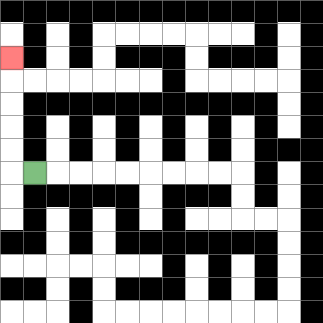{'start': '[1, 7]', 'end': '[0, 2]', 'path_directions': 'L,U,U,U,U,U', 'path_coordinates': '[[1, 7], [0, 7], [0, 6], [0, 5], [0, 4], [0, 3], [0, 2]]'}